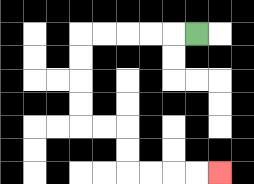{'start': '[8, 1]', 'end': '[9, 7]', 'path_directions': 'L,L,L,L,L,D,D,D,D,R,R,D,D,R,R,R,R', 'path_coordinates': '[[8, 1], [7, 1], [6, 1], [5, 1], [4, 1], [3, 1], [3, 2], [3, 3], [3, 4], [3, 5], [4, 5], [5, 5], [5, 6], [5, 7], [6, 7], [7, 7], [8, 7], [9, 7]]'}